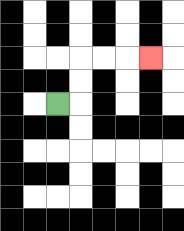{'start': '[2, 4]', 'end': '[6, 2]', 'path_directions': 'R,U,U,R,R,R', 'path_coordinates': '[[2, 4], [3, 4], [3, 3], [3, 2], [4, 2], [5, 2], [6, 2]]'}